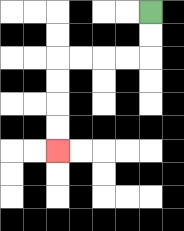{'start': '[6, 0]', 'end': '[2, 6]', 'path_directions': 'D,D,L,L,L,L,D,D,D,D', 'path_coordinates': '[[6, 0], [6, 1], [6, 2], [5, 2], [4, 2], [3, 2], [2, 2], [2, 3], [2, 4], [2, 5], [2, 6]]'}